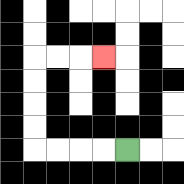{'start': '[5, 6]', 'end': '[4, 2]', 'path_directions': 'L,L,L,L,U,U,U,U,R,R,R', 'path_coordinates': '[[5, 6], [4, 6], [3, 6], [2, 6], [1, 6], [1, 5], [1, 4], [1, 3], [1, 2], [2, 2], [3, 2], [4, 2]]'}